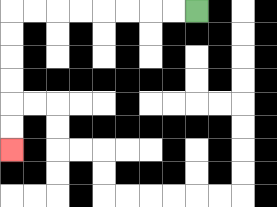{'start': '[8, 0]', 'end': '[0, 6]', 'path_directions': 'L,L,L,L,L,L,L,L,D,D,D,D,D,D', 'path_coordinates': '[[8, 0], [7, 0], [6, 0], [5, 0], [4, 0], [3, 0], [2, 0], [1, 0], [0, 0], [0, 1], [0, 2], [0, 3], [0, 4], [0, 5], [0, 6]]'}